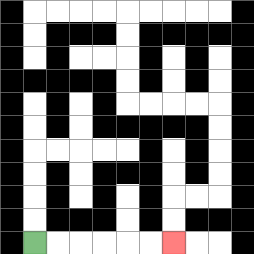{'start': '[1, 10]', 'end': '[7, 10]', 'path_directions': 'R,R,R,R,R,R', 'path_coordinates': '[[1, 10], [2, 10], [3, 10], [4, 10], [5, 10], [6, 10], [7, 10]]'}